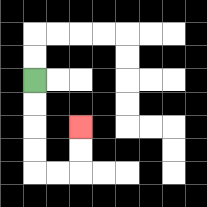{'start': '[1, 3]', 'end': '[3, 5]', 'path_directions': 'D,D,D,D,R,R,U,U', 'path_coordinates': '[[1, 3], [1, 4], [1, 5], [1, 6], [1, 7], [2, 7], [3, 7], [3, 6], [3, 5]]'}